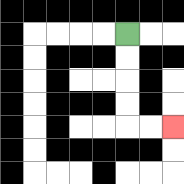{'start': '[5, 1]', 'end': '[7, 5]', 'path_directions': 'D,D,D,D,R,R', 'path_coordinates': '[[5, 1], [5, 2], [5, 3], [5, 4], [5, 5], [6, 5], [7, 5]]'}